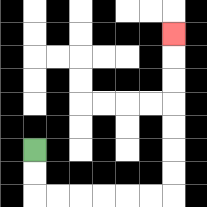{'start': '[1, 6]', 'end': '[7, 1]', 'path_directions': 'D,D,R,R,R,R,R,R,U,U,U,U,U,U,U', 'path_coordinates': '[[1, 6], [1, 7], [1, 8], [2, 8], [3, 8], [4, 8], [5, 8], [6, 8], [7, 8], [7, 7], [7, 6], [7, 5], [7, 4], [7, 3], [7, 2], [7, 1]]'}